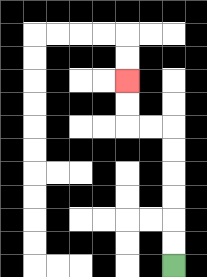{'start': '[7, 11]', 'end': '[5, 3]', 'path_directions': 'U,U,U,U,U,U,L,L,U,U', 'path_coordinates': '[[7, 11], [7, 10], [7, 9], [7, 8], [7, 7], [7, 6], [7, 5], [6, 5], [5, 5], [5, 4], [5, 3]]'}